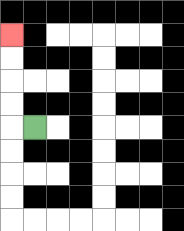{'start': '[1, 5]', 'end': '[0, 1]', 'path_directions': 'L,U,U,U,U', 'path_coordinates': '[[1, 5], [0, 5], [0, 4], [0, 3], [0, 2], [0, 1]]'}